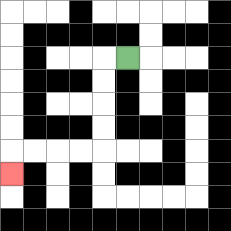{'start': '[5, 2]', 'end': '[0, 7]', 'path_directions': 'L,D,D,D,D,L,L,L,L,D', 'path_coordinates': '[[5, 2], [4, 2], [4, 3], [4, 4], [4, 5], [4, 6], [3, 6], [2, 6], [1, 6], [0, 6], [0, 7]]'}